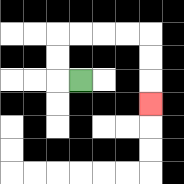{'start': '[3, 3]', 'end': '[6, 4]', 'path_directions': 'L,U,U,R,R,R,R,D,D,D', 'path_coordinates': '[[3, 3], [2, 3], [2, 2], [2, 1], [3, 1], [4, 1], [5, 1], [6, 1], [6, 2], [6, 3], [6, 4]]'}